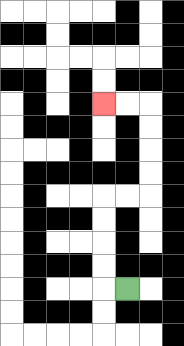{'start': '[5, 12]', 'end': '[4, 4]', 'path_directions': 'L,U,U,U,U,R,R,U,U,U,U,L,L', 'path_coordinates': '[[5, 12], [4, 12], [4, 11], [4, 10], [4, 9], [4, 8], [5, 8], [6, 8], [6, 7], [6, 6], [6, 5], [6, 4], [5, 4], [4, 4]]'}